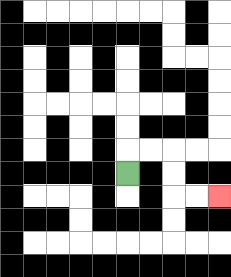{'start': '[5, 7]', 'end': '[9, 8]', 'path_directions': 'U,R,R,D,D,R,R', 'path_coordinates': '[[5, 7], [5, 6], [6, 6], [7, 6], [7, 7], [7, 8], [8, 8], [9, 8]]'}